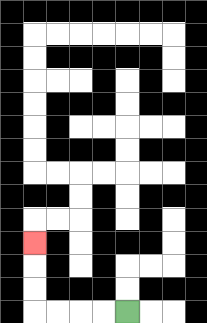{'start': '[5, 13]', 'end': '[1, 10]', 'path_directions': 'L,L,L,L,U,U,U', 'path_coordinates': '[[5, 13], [4, 13], [3, 13], [2, 13], [1, 13], [1, 12], [1, 11], [1, 10]]'}